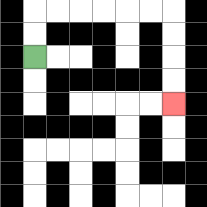{'start': '[1, 2]', 'end': '[7, 4]', 'path_directions': 'U,U,R,R,R,R,R,R,D,D,D,D', 'path_coordinates': '[[1, 2], [1, 1], [1, 0], [2, 0], [3, 0], [4, 0], [5, 0], [6, 0], [7, 0], [7, 1], [7, 2], [7, 3], [7, 4]]'}